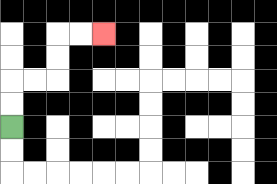{'start': '[0, 5]', 'end': '[4, 1]', 'path_directions': 'U,U,R,R,U,U,R,R', 'path_coordinates': '[[0, 5], [0, 4], [0, 3], [1, 3], [2, 3], [2, 2], [2, 1], [3, 1], [4, 1]]'}